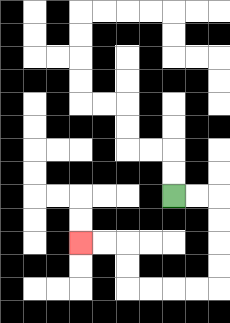{'start': '[7, 8]', 'end': '[3, 10]', 'path_directions': 'R,R,D,D,D,D,L,L,L,L,U,U,L,L', 'path_coordinates': '[[7, 8], [8, 8], [9, 8], [9, 9], [9, 10], [9, 11], [9, 12], [8, 12], [7, 12], [6, 12], [5, 12], [5, 11], [5, 10], [4, 10], [3, 10]]'}